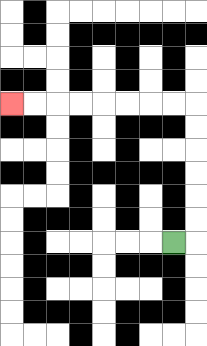{'start': '[7, 10]', 'end': '[0, 4]', 'path_directions': 'R,U,U,U,U,U,U,L,L,L,L,L,L,L,L', 'path_coordinates': '[[7, 10], [8, 10], [8, 9], [8, 8], [8, 7], [8, 6], [8, 5], [8, 4], [7, 4], [6, 4], [5, 4], [4, 4], [3, 4], [2, 4], [1, 4], [0, 4]]'}